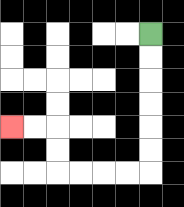{'start': '[6, 1]', 'end': '[0, 5]', 'path_directions': 'D,D,D,D,D,D,L,L,L,L,U,U,L,L', 'path_coordinates': '[[6, 1], [6, 2], [6, 3], [6, 4], [6, 5], [6, 6], [6, 7], [5, 7], [4, 7], [3, 7], [2, 7], [2, 6], [2, 5], [1, 5], [0, 5]]'}